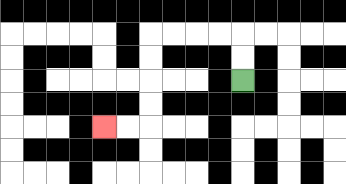{'start': '[10, 3]', 'end': '[4, 5]', 'path_directions': 'U,U,L,L,L,L,D,D,D,D,L,L', 'path_coordinates': '[[10, 3], [10, 2], [10, 1], [9, 1], [8, 1], [7, 1], [6, 1], [6, 2], [6, 3], [6, 4], [6, 5], [5, 5], [4, 5]]'}